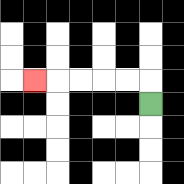{'start': '[6, 4]', 'end': '[1, 3]', 'path_directions': 'U,L,L,L,L,L', 'path_coordinates': '[[6, 4], [6, 3], [5, 3], [4, 3], [3, 3], [2, 3], [1, 3]]'}